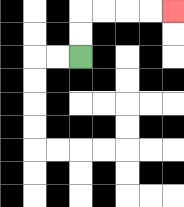{'start': '[3, 2]', 'end': '[7, 0]', 'path_directions': 'U,U,R,R,R,R', 'path_coordinates': '[[3, 2], [3, 1], [3, 0], [4, 0], [5, 0], [6, 0], [7, 0]]'}